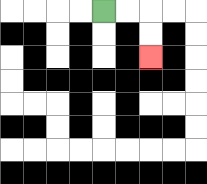{'start': '[4, 0]', 'end': '[6, 2]', 'path_directions': 'R,R,D,D', 'path_coordinates': '[[4, 0], [5, 0], [6, 0], [6, 1], [6, 2]]'}